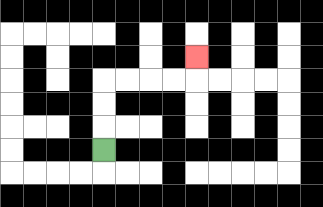{'start': '[4, 6]', 'end': '[8, 2]', 'path_directions': 'U,U,U,R,R,R,R,U', 'path_coordinates': '[[4, 6], [4, 5], [4, 4], [4, 3], [5, 3], [6, 3], [7, 3], [8, 3], [8, 2]]'}